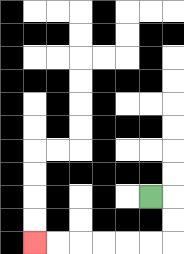{'start': '[6, 8]', 'end': '[1, 10]', 'path_directions': 'R,D,D,L,L,L,L,L,L', 'path_coordinates': '[[6, 8], [7, 8], [7, 9], [7, 10], [6, 10], [5, 10], [4, 10], [3, 10], [2, 10], [1, 10]]'}